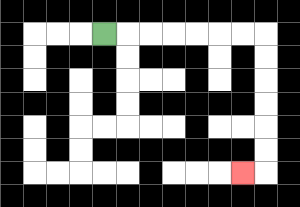{'start': '[4, 1]', 'end': '[10, 7]', 'path_directions': 'R,R,R,R,R,R,R,D,D,D,D,D,D,L', 'path_coordinates': '[[4, 1], [5, 1], [6, 1], [7, 1], [8, 1], [9, 1], [10, 1], [11, 1], [11, 2], [11, 3], [11, 4], [11, 5], [11, 6], [11, 7], [10, 7]]'}